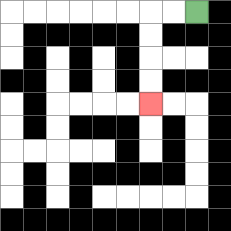{'start': '[8, 0]', 'end': '[6, 4]', 'path_directions': 'L,L,D,D,D,D', 'path_coordinates': '[[8, 0], [7, 0], [6, 0], [6, 1], [6, 2], [6, 3], [6, 4]]'}